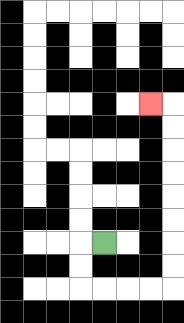{'start': '[4, 10]', 'end': '[6, 4]', 'path_directions': 'L,D,D,R,R,R,R,U,U,U,U,U,U,U,U,L', 'path_coordinates': '[[4, 10], [3, 10], [3, 11], [3, 12], [4, 12], [5, 12], [6, 12], [7, 12], [7, 11], [7, 10], [7, 9], [7, 8], [7, 7], [7, 6], [7, 5], [7, 4], [6, 4]]'}